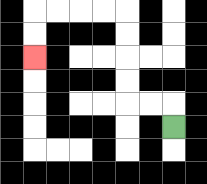{'start': '[7, 5]', 'end': '[1, 2]', 'path_directions': 'U,L,L,U,U,U,U,L,L,L,L,D,D', 'path_coordinates': '[[7, 5], [7, 4], [6, 4], [5, 4], [5, 3], [5, 2], [5, 1], [5, 0], [4, 0], [3, 0], [2, 0], [1, 0], [1, 1], [1, 2]]'}